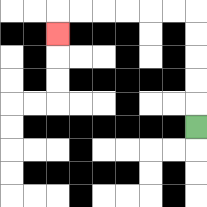{'start': '[8, 5]', 'end': '[2, 1]', 'path_directions': 'U,U,U,U,U,L,L,L,L,L,L,D', 'path_coordinates': '[[8, 5], [8, 4], [8, 3], [8, 2], [8, 1], [8, 0], [7, 0], [6, 0], [5, 0], [4, 0], [3, 0], [2, 0], [2, 1]]'}